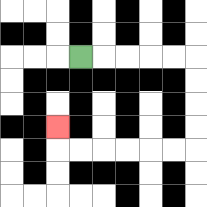{'start': '[3, 2]', 'end': '[2, 5]', 'path_directions': 'R,R,R,R,R,D,D,D,D,L,L,L,L,L,L,U', 'path_coordinates': '[[3, 2], [4, 2], [5, 2], [6, 2], [7, 2], [8, 2], [8, 3], [8, 4], [8, 5], [8, 6], [7, 6], [6, 6], [5, 6], [4, 6], [3, 6], [2, 6], [2, 5]]'}